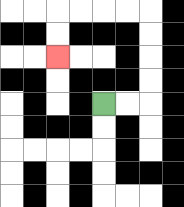{'start': '[4, 4]', 'end': '[2, 2]', 'path_directions': 'R,R,U,U,U,U,L,L,L,L,D,D', 'path_coordinates': '[[4, 4], [5, 4], [6, 4], [6, 3], [6, 2], [6, 1], [6, 0], [5, 0], [4, 0], [3, 0], [2, 0], [2, 1], [2, 2]]'}